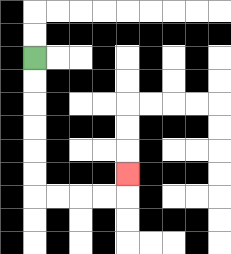{'start': '[1, 2]', 'end': '[5, 7]', 'path_directions': 'D,D,D,D,D,D,R,R,R,R,U', 'path_coordinates': '[[1, 2], [1, 3], [1, 4], [1, 5], [1, 6], [1, 7], [1, 8], [2, 8], [3, 8], [4, 8], [5, 8], [5, 7]]'}